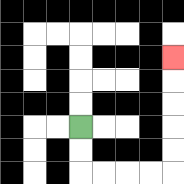{'start': '[3, 5]', 'end': '[7, 2]', 'path_directions': 'D,D,R,R,R,R,U,U,U,U,U', 'path_coordinates': '[[3, 5], [3, 6], [3, 7], [4, 7], [5, 7], [6, 7], [7, 7], [7, 6], [7, 5], [7, 4], [7, 3], [7, 2]]'}